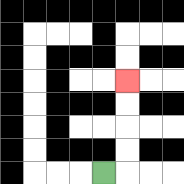{'start': '[4, 7]', 'end': '[5, 3]', 'path_directions': 'R,U,U,U,U', 'path_coordinates': '[[4, 7], [5, 7], [5, 6], [5, 5], [5, 4], [5, 3]]'}